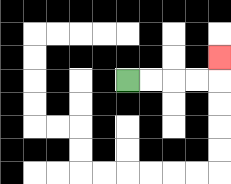{'start': '[5, 3]', 'end': '[9, 2]', 'path_directions': 'R,R,R,R,U', 'path_coordinates': '[[5, 3], [6, 3], [7, 3], [8, 3], [9, 3], [9, 2]]'}